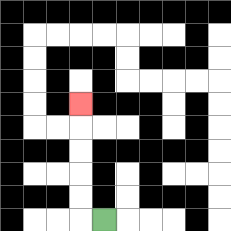{'start': '[4, 9]', 'end': '[3, 4]', 'path_directions': 'L,U,U,U,U,U', 'path_coordinates': '[[4, 9], [3, 9], [3, 8], [3, 7], [3, 6], [3, 5], [3, 4]]'}